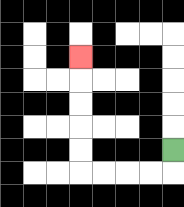{'start': '[7, 6]', 'end': '[3, 2]', 'path_directions': 'D,L,L,L,L,U,U,U,U,U', 'path_coordinates': '[[7, 6], [7, 7], [6, 7], [5, 7], [4, 7], [3, 7], [3, 6], [3, 5], [3, 4], [3, 3], [3, 2]]'}